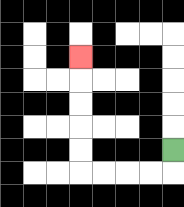{'start': '[7, 6]', 'end': '[3, 2]', 'path_directions': 'D,L,L,L,L,U,U,U,U,U', 'path_coordinates': '[[7, 6], [7, 7], [6, 7], [5, 7], [4, 7], [3, 7], [3, 6], [3, 5], [3, 4], [3, 3], [3, 2]]'}